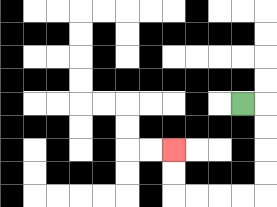{'start': '[10, 4]', 'end': '[7, 6]', 'path_directions': 'R,D,D,D,D,L,L,L,L,U,U', 'path_coordinates': '[[10, 4], [11, 4], [11, 5], [11, 6], [11, 7], [11, 8], [10, 8], [9, 8], [8, 8], [7, 8], [7, 7], [7, 6]]'}